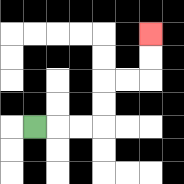{'start': '[1, 5]', 'end': '[6, 1]', 'path_directions': 'R,R,R,U,U,R,R,U,U', 'path_coordinates': '[[1, 5], [2, 5], [3, 5], [4, 5], [4, 4], [4, 3], [5, 3], [6, 3], [6, 2], [6, 1]]'}